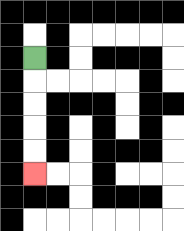{'start': '[1, 2]', 'end': '[1, 7]', 'path_directions': 'D,D,D,D,D', 'path_coordinates': '[[1, 2], [1, 3], [1, 4], [1, 5], [1, 6], [1, 7]]'}